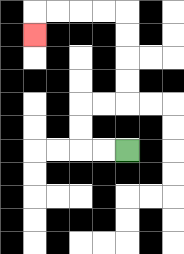{'start': '[5, 6]', 'end': '[1, 1]', 'path_directions': 'L,L,U,U,R,R,U,U,U,U,L,L,L,L,D', 'path_coordinates': '[[5, 6], [4, 6], [3, 6], [3, 5], [3, 4], [4, 4], [5, 4], [5, 3], [5, 2], [5, 1], [5, 0], [4, 0], [3, 0], [2, 0], [1, 0], [1, 1]]'}